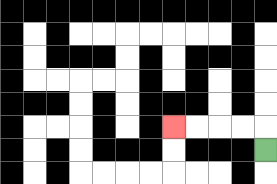{'start': '[11, 6]', 'end': '[7, 5]', 'path_directions': 'U,L,L,L,L', 'path_coordinates': '[[11, 6], [11, 5], [10, 5], [9, 5], [8, 5], [7, 5]]'}